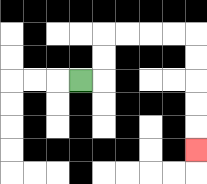{'start': '[3, 3]', 'end': '[8, 6]', 'path_directions': 'R,U,U,R,R,R,R,D,D,D,D,D', 'path_coordinates': '[[3, 3], [4, 3], [4, 2], [4, 1], [5, 1], [6, 1], [7, 1], [8, 1], [8, 2], [8, 3], [8, 4], [8, 5], [8, 6]]'}